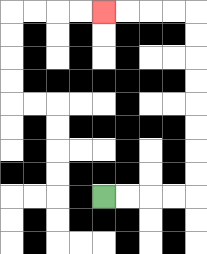{'start': '[4, 8]', 'end': '[4, 0]', 'path_directions': 'R,R,R,R,U,U,U,U,U,U,U,U,L,L,L,L', 'path_coordinates': '[[4, 8], [5, 8], [6, 8], [7, 8], [8, 8], [8, 7], [8, 6], [8, 5], [8, 4], [8, 3], [8, 2], [8, 1], [8, 0], [7, 0], [6, 0], [5, 0], [4, 0]]'}